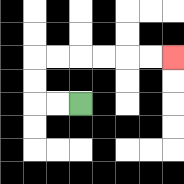{'start': '[3, 4]', 'end': '[7, 2]', 'path_directions': 'L,L,U,U,R,R,R,R,R,R', 'path_coordinates': '[[3, 4], [2, 4], [1, 4], [1, 3], [1, 2], [2, 2], [3, 2], [4, 2], [5, 2], [6, 2], [7, 2]]'}